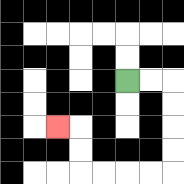{'start': '[5, 3]', 'end': '[2, 5]', 'path_directions': 'R,R,D,D,D,D,L,L,L,L,U,U,L', 'path_coordinates': '[[5, 3], [6, 3], [7, 3], [7, 4], [7, 5], [7, 6], [7, 7], [6, 7], [5, 7], [4, 7], [3, 7], [3, 6], [3, 5], [2, 5]]'}